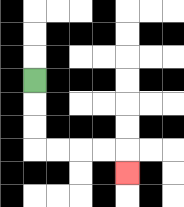{'start': '[1, 3]', 'end': '[5, 7]', 'path_directions': 'D,D,D,R,R,R,R,D', 'path_coordinates': '[[1, 3], [1, 4], [1, 5], [1, 6], [2, 6], [3, 6], [4, 6], [5, 6], [5, 7]]'}